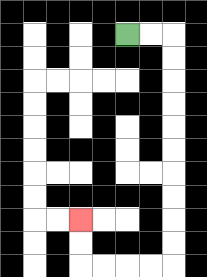{'start': '[5, 1]', 'end': '[3, 9]', 'path_directions': 'R,R,D,D,D,D,D,D,D,D,D,D,L,L,L,L,U,U', 'path_coordinates': '[[5, 1], [6, 1], [7, 1], [7, 2], [7, 3], [7, 4], [7, 5], [7, 6], [7, 7], [7, 8], [7, 9], [7, 10], [7, 11], [6, 11], [5, 11], [4, 11], [3, 11], [3, 10], [3, 9]]'}